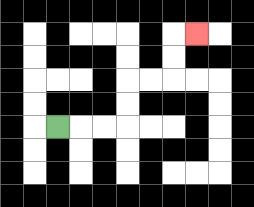{'start': '[2, 5]', 'end': '[8, 1]', 'path_directions': 'R,R,R,U,U,R,R,U,U,R', 'path_coordinates': '[[2, 5], [3, 5], [4, 5], [5, 5], [5, 4], [5, 3], [6, 3], [7, 3], [7, 2], [7, 1], [8, 1]]'}